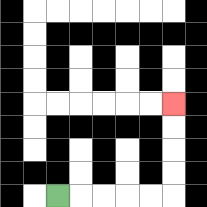{'start': '[2, 8]', 'end': '[7, 4]', 'path_directions': 'R,R,R,R,R,U,U,U,U', 'path_coordinates': '[[2, 8], [3, 8], [4, 8], [5, 8], [6, 8], [7, 8], [7, 7], [7, 6], [7, 5], [7, 4]]'}